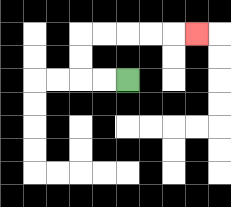{'start': '[5, 3]', 'end': '[8, 1]', 'path_directions': 'L,L,U,U,R,R,R,R,R', 'path_coordinates': '[[5, 3], [4, 3], [3, 3], [3, 2], [3, 1], [4, 1], [5, 1], [6, 1], [7, 1], [8, 1]]'}